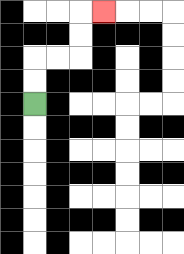{'start': '[1, 4]', 'end': '[4, 0]', 'path_directions': 'U,U,R,R,U,U,R', 'path_coordinates': '[[1, 4], [1, 3], [1, 2], [2, 2], [3, 2], [3, 1], [3, 0], [4, 0]]'}